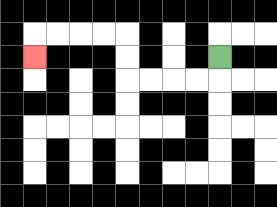{'start': '[9, 2]', 'end': '[1, 2]', 'path_directions': 'D,L,L,L,L,U,U,L,L,L,L,D', 'path_coordinates': '[[9, 2], [9, 3], [8, 3], [7, 3], [6, 3], [5, 3], [5, 2], [5, 1], [4, 1], [3, 1], [2, 1], [1, 1], [1, 2]]'}